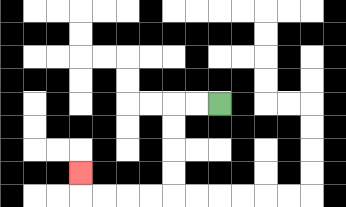{'start': '[9, 4]', 'end': '[3, 7]', 'path_directions': 'L,L,D,D,D,D,L,L,L,L,U', 'path_coordinates': '[[9, 4], [8, 4], [7, 4], [7, 5], [7, 6], [7, 7], [7, 8], [6, 8], [5, 8], [4, 8], [3, 8], [3, 7]]'}